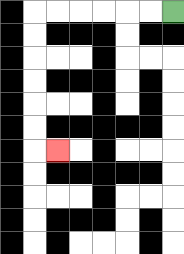{'start': '[7, 0]', 'end': '[2, 6]', 'path_directions': 'L,L,L,L,L,L,D,D,D,D,D,D,R', 'path_coordinates': '[[7, 0], [6, 0], [5, 0], [4, 0], [3, 0], [2, 0], [1, 0], [1, 1], [1, 2], [1, 3], [1, 4], [1, 5], [1, 6], [2, 6]]'}